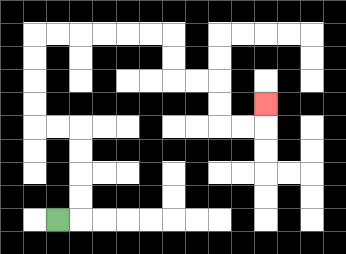{'start': '[2, 9]', 'end': '[11, 4]', 'path_directions': 'R,U,U,U,U,L,L,U,U,U,U,R,R,R,R,R,R,D,D,R,R,D,D,R,R,U', 'path_coordinates': '[[2, 9], [3, 9], [3, 8], [3, 7], [3, 6], [3, 5], [2, 5], [1, 5], [1, 4], [1, 3], [1, 2], [1, 1], [2, 1], [3, 1], [4, 1], [5, 1], [6, 1], [7, 1], [7, 2], [7, 3], [8, 3], [9, 3], [9, 4], [9, 5], [10, 5], [11, 5], [11, 4]]'}